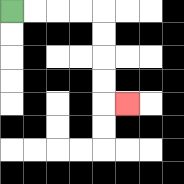{'start': '[0, 0]', 'end': '[5, 4]', 'path_directions': 'R,R,R,R,D,D,D,D,R', 'path_coordinates': '[[0, 0], [1, 0], [2, 0], [3, 0], [4, 0], [4, 1], [4, 2], [4, 3], [4, 4], [5, 4]]'}